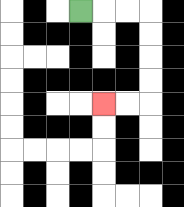{'start': '[3, 0]', 'end': '[4, 4]', 'path_directions': 'R,R,R,D,D,D,D,L,L', 'path_coordinates': '[[3, 0], [4, 0], [5, 0], [6, 0], [6, 1], [6, 2], [6, 3], [6, 4], [5, 4], [4, 4]]'}